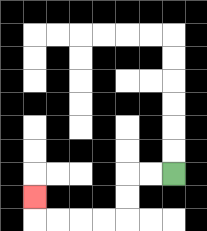{'start': '[7, 7]', 'end': '[1, 8]', 'path_directions': 'L,L,D,D,L,L,L,L,U', 'path_coordinates': '[[7, 7], [6, 7], [5, 7], [5, 8], [5, 9], [4, 9], [3, 9], [2, 9], [1, 9], [1, 8]]'}